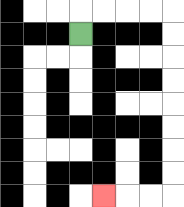{'start': '[3, 1]', 'end': '[4, 8]', 'path_directions': 'U,R,R,R,R,D,D,D,D,D,D,D,D,L,L,L', 'path_coordinates': '[[3, 1], [3, 0], [4, 0], [5, 0], [6, 0], [7, 0], [7, 1], [7, 2], [7, 3], [7, 4], [7, 5], [7, 6], [7, 7], [7, 8], [6, 8], [5, 8], [4, 8]]'}